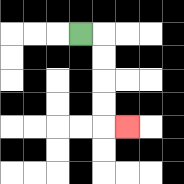{'start': '[3, 1]', 'end': '[5, 5]', 'path_directions': 'R,D,D,D,D,R', 'path_coordinates': '[[3, 1], [4, 1], [4, 2], [4, 3], [4, 4], [4, 5], [5, 5]]'}